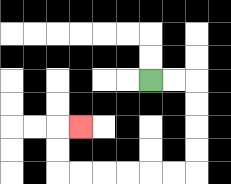{'start': '[6, 3]', 'end': '[3, 5]', 'path_directions': 'R,R,D,D,D,D,L,L,L,L,L,L,U,U,R', 'path_coordinates': '[[6, 3], [7, 3], [8, 3], [8, 4], [8, 5], [8, 6], [8, 7], [7, 7], [6, 7], [5, 7], [4, 7], [3, 7], [2, 7], [2, 6], [2, 5], [3, 5]]'}